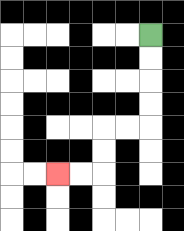{'start': '[6, 1]', 'end': '[2, 7]', 'path_directions': 'D,D,D,D,L,L,D,D,L,L', 'path_coordinates': '[[6, 1], [6, 2], [6, 3], [6, 4], [6, 5], [5, 5], [4, 5], [4, 6], [4, 7], [3, 7], [2, 7]]'}